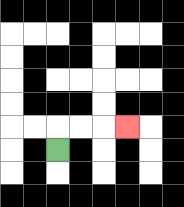{'start': '[2, 6]', 'end': '[5, 5]', 'path_directions': 'U,R,R,R', 'path_coordinates': '[[2, 6], [2, 5], [3, 5], [4, 5], [5, 5]]'}